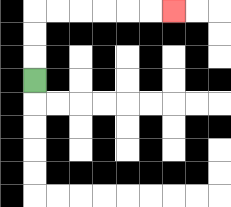{'start': '[1, 3]', 'end': '[7, 0]', 'path_directions': 'U,U,U,R,R,R,R,R,R', 'path_coordinates': '[[1, 3], [1, 2], [1, 1], [1, 0], [2, 0], [3, 0], [4, 0], [5, 0], [6, 0], [7, 0]]'}